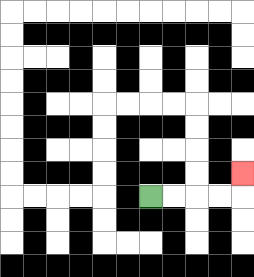{'start': '[6, 8]', 'end': '[10, 7]', 'path_directions': 'R,R,R,R,U', 'path_coordinates': '[[6, 8], [7, 8], [8, 8], [9, 8], [10, 8], [10, 7]]'}